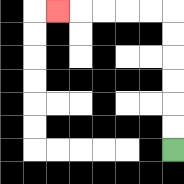{'start': '[7, 6]', 'end': '[2, 0]', 'path_directions': 'U,U,U,U,U,U,L,L,L,L,L', 'path_coordinates': '[[7, 6], [7, 5], [7, 4], [7, 3], [7, 2], [7, 1], [7, 0], [6, 0], [5, 0], [4, 0], [3, 0], [2, 0]]'}